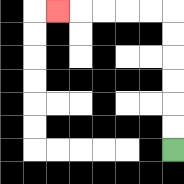{'start': '[7, 6]', 'end': '[2, 0]', 'path_directions': 'U,U,U,U,U,U,L,L,L,L,L', 'path_coordinates': '[[7, 6], [7, 5], [7, 4], [7, 3], [7, 2], [7, 1], [7, 0], [6, 0], [5, 0], [4, 0], [3, 0], [2, 0]]'}